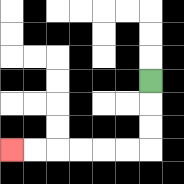{'start': '[6, 3]', 'end': '[0, 6]', 'path_directions': 'D,D,D,L,L,L,L,L,L', 'path_coordinates': '[[6, 3], [6, 4], [6, 5], [6, 6], [5, 6], [4, 6], [3, 6], [2, 6], [1, 6], [0, 6]]'}